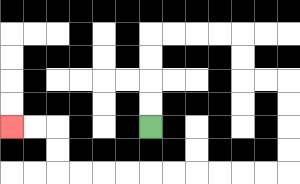{'start': '[6, 5]', 'end': '[0, 5]', 'path_directions': 'U,U,U,U,R,R,R,R,D,D,R,R,D,D,D,D,L,L,L,L,L,L,L,L,L,L,U,U,L,L', 'path_coordinates': '[[6, 5], [6, 4], [6, 3], [6, 2], [6, 1], [7, 1], [8, 1], [9, 1], [10, 1], [10, 2], [10, 3], [11, 3], [12, 3], [12, 4], [12, 5], [12, 6], [12, 7], [11, 7], [10, 7], [9, 7], [8, 7], [7, 7], [6, 7], [5, 7], [4, 7], [3, 7], [2, 7], [2, 6], [2, 5], [1, 5], [0, 5]]'}